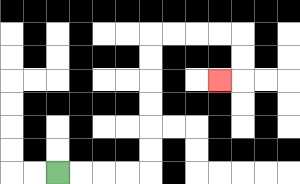{'start': '[2, 7]', 'end': '[9, 3]', 'path_directions': 'R,R,R,R,U,U,U,U,U,U,R,R,R,R,D,D,L', 'path_coordinates': '[[2, 7], [3, 7], [4, 7], [5, 7], [6, 7], [6, 6], [6, 5], [6, 4], [6, 3], [6, 2], [6, 1], [7, 1], [8, 1], [9, 1], [10, 1], [10, 2], [10, 3], [9, 3]]'}